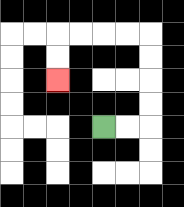{'start': '[4, 5]', 'end': '[2, 3]', 'path_directions': 'R,R,U,U,U,U,L,L,L,L,D,D', 'path_coordinates': '[[4, 5], [5, 5], [6, 5], [6, 4], [6, 3], [6, 2], [6, 1], [5, 1], [4, 1], [3, 1], [2, 1], [2, 2], [2, 3]]'}